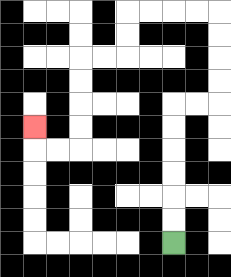{'start': '[7, 10]', 'end': '[1, 5]', 'path_directions': 'U,U,U,U,U,U,R,R,U,U,U,U,L,L,L,L,D,D,L,L,D,D,D,D,L,L,U', 'path_coordinates': '[[7, 10], [7, 9], [7, 8], [7, 7], [7, 6], [7, 5], [7, 4], [8, 4], [9, 4], [9, 3], [9, 2], [9, 1], [9, 0], [8, 0], [7, 0], [6, 0], [5, 0], [5, 1], [5, 2], [4, 2], [3, 2], [3, 3], [3, 4], [3, 5], [3, 6], [2, 6], [1, 6], [1, 5]]'}